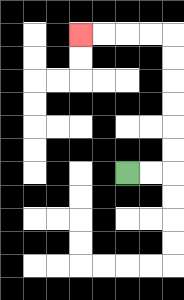{'start': '[5, 7]', 'end': '[3, 1]', 'path_directions': 'R,R,U,U,U,U,U,U,L,L,L,L', 'path_coordinates': '[[5, 7], [6, 7], [7, 7], [7, 6], [7, 5], [7, 4], [7, 3], [7, 2], [7, 1], [6, 1], [5, 1], [4, 1], [3, 1]]'}